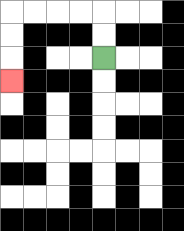{'start': '[4, 2]', 'end': '[0, 3]', 'path_directions': 'U,U,L,L,L,L,D,D,D', 'path_coordinates': '[[4, 2], [4, 1], [4, 0], [3, 0], [2, 0], [1, 0], [0, 0], [0, 1], [0, 2], [0, 3]]'}